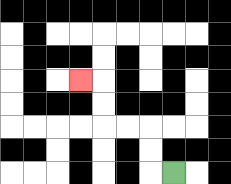{'start': '[7, 7]', 'end': '[3, 3]', 'path_directions': 'L,U,U,L,L,U,U,L', 'path_coordinates': '[[7, 7], [6, 7], [6, 6], [6, 5], [5, 5], [4, 5], [4, 4], [4, 3], [3, 3]]'}